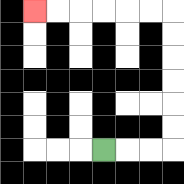{'start': '[4, 6]', 'end': '[1, 0]', 'path_directions': 'R,R,R,U,U,U,U,U,U,L,L,L,L,L,L', 'path_coordinates': '[[4, 6], [5, 6], [6, 6], [7, 6], [7, 5], [7, 4], [7, 3], [7, 2], [7, 1], [7, 0], [6, 0], [5, 0], [4, 0], [3, 0], [2, 0], [1, 0]]'}